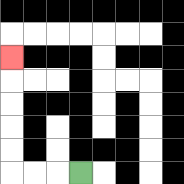{'start': '[3, 7]', 'end': '[0, 2]', 'path_directions': 'L,L,L,U,U,U,U,U', 'path_coordinates': '[[3, 7], [2, 7], [1, 7], [0, 7], [0, 6], [0, 5], [0, 4], [0, 3], [0, 2]]'}